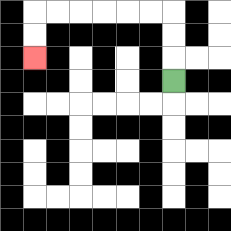{'start': '[7, 3]', 'end': '[1, 2]', 'path_directions': 'U,U,U,L,L,L,L,L,L,D,D', 'path_coordinates': '[[7, 3], [7, 2], [7, 1], [7, 0], [6, 0], [5, 0], [4, 0], [3, 0], [2, 0], [1, 0], [1, 1], [1, 2]]'}